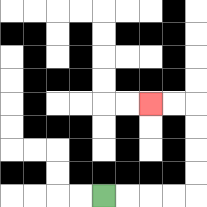{'start': '[4, 8]', 'end': '[6, 4]', 'path_directions': 'R,R,R,R,U,U,U,U,L,L', 'path_coordinates': '[[4, 8], [5, 8], [6, 8], [7, 8], [8, 8], [8, 7], [8, 6], [8, 5], [8, 4], [7, 4], [6, 4]]'}